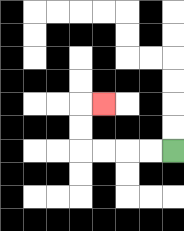{'start': '[7, 6]', 'end': '[4, 4]', 'path_directions': 'L,L,L,L,U,U,R', 'path_coordinates': '[[7, 6], [6, 6], [5, 6], [4, 6], [3, 6], [3, 5], [3, 4], [4, 4]]'}